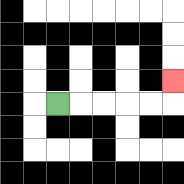{'start': '[2, 4]', 'end': '[7, 3]', 'path_directions': 'R,R,R,R,R,U', 'path_coordinates': '[[2, 4], [3, 4], [4, 4], [5, 4], [6, 4], [7, 4], [7, 3]]'}